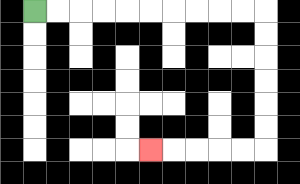{'start': '[1, 0]', 'end': '[6, 6]', 'path_directions': 'R,R,R,R,R,R,R,R,R,R,D,D,D,D,D,D,L,L,L,L,L', 'path_coordinates': '[[1, 0], [2, 0], [3, 0], [4, 0], [5, 0], [6, 0], [7, 0], [8, 0], [9, 0], [10, 0], [11, 0], [11, 1], [11, 2], [11, 3], [11, 4], [11, 5], [11, 6], [10, 6], [9, 6], [8, 6], [7, 6], [6, 6]]'}